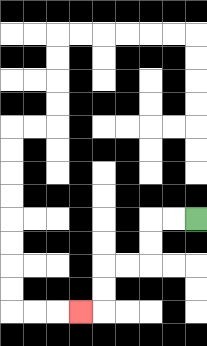{'start': '[8, 9]', 'end': '[3, 13]', 'path_directions': 'L,L,D,D,L,L,D,D,L', 'path_coordinates': '[[8, 9], [7, 9], [6, 9], [6, 10], [6, 11], [5, 11], [4, 11], [4, 12], [4, 13], [3, 13]]'}